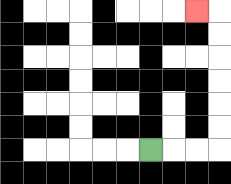{'start': '[6, 6]', 'end': '[8, 0]', 'path_directions': 'R,R,R,U,U,U,U,U,U,L', 'path_coordinates': '[[6, 6], [7, 6], [8, 6], [9, 6], [9, 5], [9, 4], [9, 3], [9, 2], [9, 1], [9, 0], [8, 0]]'}